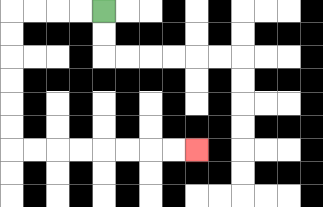{'start': '[4, 0]', 'end': '[8, 6]', 'path_directions': 'L,L,L,L,D,D,D,D,D,D,R,R,R,R,R,R,R,R', 'path_coordinates': '[[4, 0], [3, 0], [2, 0], [1, 0], [0, 0], [0, 1], [0, 2], [0, 3], [0, 4], [0, 5], [0, 6], [1, 6], [2, 6], [3, 6], [4, 6], [5, 6], [6, 6], [7, 6], [8, 6]]'}